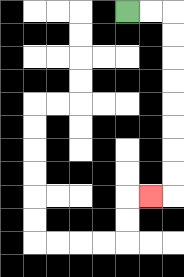{'start': '[5, 0]', 'end': '[6, 8]', 'path_directions': 'R,R,D,D,D,D,D,D,D,D,L', 'path_coordinates': '[[5, 0], [6, 0], [7, 0], [7, 1], [7, 2], [7, 3], [7, 4], [7, 5], [7, 6], [7, 7], [7, 8], [6, 8]]'}